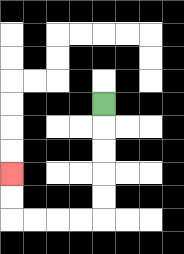{'start': '[4, 4]', 'end': '[0, 7]', 'path_directions': 'D,D,D,D,D,L,L,L,L,U,U', 'path_coordinates': '[[4, 4], [4, 5], [4, 6], [4, 7], [4, 8], [4, 9], [3, 9], [2, 9], [1, 9], [0, 9], [0, 8], [0, 7]]'}